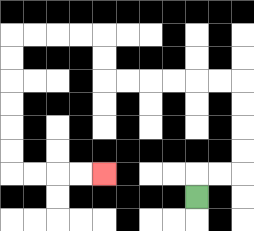{'start': '[8, 8]', 'end': '[4, 7]', 'path_directions': 'U,R,R,U,U,U,U,L,L,L,L,L,L,U,U,L,L,L,L,D,D,D,D,D,D,R,R,R,R', 'path_coordinates': '[[8, 8], [8, 7], [9, 7], [10, 7], [10, 6], [10, 5], [10, 4], [10, 3], [9, 3], [8, 3], [7, 3], [6, 3], [5, 3], [4, 3], [4, 2], [4, 1], [3, 1], [2, 1], [1, 1], [0, 1], [0, 2], [0, 3], [0, 4], [0, 5], [0, 6], [0, 7], [1, 7], [2, 7], [3, 7], [4, 7]]'}